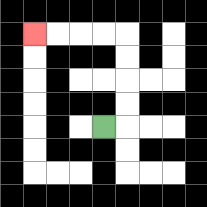{'start': '[4, 5]', 'end': '[1, 1]', 'path_directions': 'R,U,U,U,U,L,L,L,L', 'path_coordinates': '[[4, 5], [5, 5], [5, 4], [5, 3], [5, 2], [5, 1], [4, 1], [3, 1], [2, 1], [1, 1]]'}